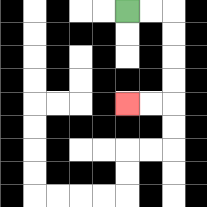{'start': '[5, 0]', 'end': '[5, 4]', 'path_directions': 'R,R,D,D,D,D,L,L', 'path_coordinates': '[[5, 0], [6, 0], [7, 0], [7, 1], [7, 2], [7, 3], [7, 4], [6, 4], [5, 4]]'}